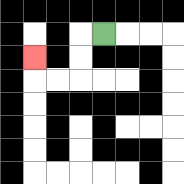{'start': '[4, 1]', 'end': '[1, 2]', 'path_directions': 'L,D,D,L,L,U', 'path_coordinates': '[[4, 1], [3, 1], [3, 2], [3, 3], [2, 3], [1, 3], [1, 2]]'}